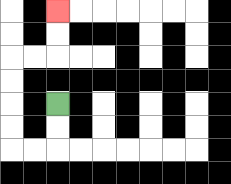{'start': '[2, 4]', 'end': '[2, 0]', 'path_directions': 'D,D,L,L,U,U,U,U,R,R,U,U', 'path_coordinates': '[[2, 4], [2, 5], [2, 6], [1, 6], [0, 6], [0, 5], [0, 4], [0, 3], [0, 2], [1, 2], [2, 2], [2, 1], [2, 0]]'}